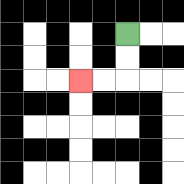{'start': '[5, 1]', 'end': '[3, 3]', 'path_directions': 'D,D,L,L', 'path_coordinates': '[[5, 1], [5, 2], [5, 3], [4, 3], [3, 3]]'}